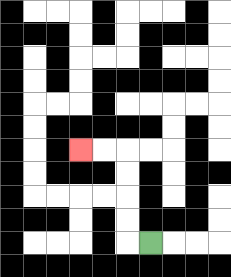{'start': '[6, 10]', 'end': '[3, 6]', 'path_directions': 'L,U,U,U,U,L,L', 'path_coordinates': '[[6, 10], [5, 10], [5, 9], [5, 8], [5, 7], [5, 6], [4, 6], [3, 6]]'}